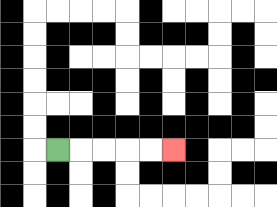{'start': '[2, 6]', 'end': '[7, 6]', 'path_directions': 'R,R,R,R,R', 'path_coordinates': '[[2, 6], [3, 6], [4, 6], [5, 6], [6, 6], [7, 6]]'}